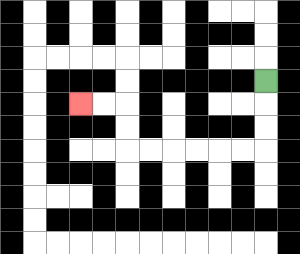{'start': '[11, 3]', 'end': '[3, 4]', 'path_directions': 'D,D,D,L,L,L,L,L,L,U,U,L,L', 'path_coordinates': '[[11, 3], [11, 4], [11, 5], [11, 6], [10, 6], [9, 6], [8, 6], [7, 6], [6, 6], [5, 6], [5, 5], [5, 4], [4, 4], [3, 4]]'}